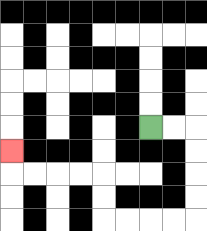{'start': '[6, 5]', 'end': '[0, 6]', 'path_directions': 'R,R,D,D,D,D,L,L,L,L,U,U,L,L,L,L,U', 'path_coordinates': '[[6, 5], [7, 5], [8, 5], [8, 6], [8, 7], [8, 8], [8, 9], [7, 9], [6, 9], [5, 9], [4, 9], [4, 8], [4, 7], [3, 7], [2, 7], [1, 7], [0, 7], [0, 6]]'}